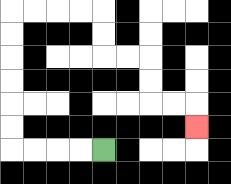{'start': '[4, 6]', 'end': '[8, 5]', 'path_directions': 'L,L,L,L,U,U,U,U,U,U,R,R,R,R,D,D,R,R,D,D,R,R,D', 'path_coordinates': '[[4, 6], [3, 6], [2, 6], [1, 6], [0, 6], [0, 5], [0, 4], [0, 3], [0, 2], [0, 1], [0, 0], [1, 0], [2, 0], [3, 0], [4, 0], [4, 1], [4, 2], [5, 2], [6, 2], [6, 3], [6, 4], [7, 4], [8, 4], [8, 5]]'}